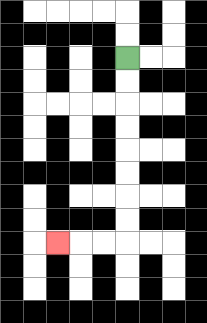{'start': '[5, 2]', 'end': '[2, 10]', 'path_directions': 'D,D,D,D,D,D,D,D,L,L,L', 'path_coordinates': '[[5, 2], [5, 3], [5, 4], [5, 5], [5, 6], [5, 7], [5, 8], [5, 9], [5, 10], [4, 10], [3, 10], [2, 10]]'}